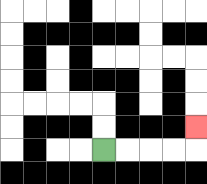{'start': '[4, 6]', 'end': '[8, 5]', 'path_directions': 'R,R,R,R,U', 'path_coordinates': '[[4, 6], [5, 6], [6, 6], [7, 6], [8, 6], [8, 5]]'}